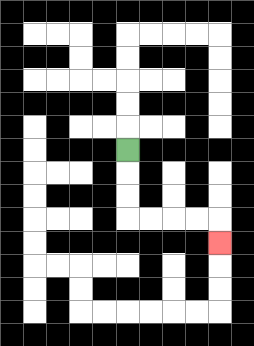{'start': '[5, 6]', 'end': '[9, 10]', 'path_directions': 'D,D,D,R,R,R,R,D', 'path_coordinates': '[[5, 6], [5, 7], [5, 8], [5, 9], [6, 9], [7, 9], [8, 9], [9, 9], [9, 10]]'}